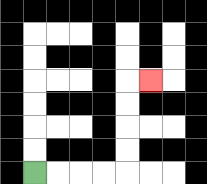{'start': '[1, 7]', 'end': '[6, 3]', 'path_directions': 'R,R,R,R,U,U,U,U,R', 'path_coordinates': '[[1, 7], [2, 7], [3, 7], [4, 7], [5, 7], [5, 6], [5, 5], [5, 4], [5, 3], [6, 3]]'}